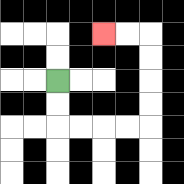{'start': '[2, 3]', 'end': '[4, 1]', 'path_directions': 'D,D,R,R,R,R,U,U,U,U,L,L', 'path_coordinates': '[[2, 3], [2, 4], [2, 5], [3, 5], [4, 5], [5, 5], [6, 5], [6, 4], [6, 3], [6, 2], [6, 1], [5, 1], [4, 1]]'}